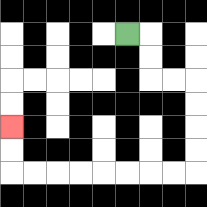{'start': '[5, 1]', 'end': '[0, 5]', 'path_directions': 'R,D,D,R,R,D,D,D,D,L,L,L,L,L,L,L,L,U,U', 'path_coordinates': '[[5, 1], [6, 1], [6, 2], [6, 3], [7, 3], [8, 3], [8, 4], [8, 5], [8, 6], [8, 7], [7, 7], [6, 7], [5, 7], [4, 7], [3, 7], [2, 7], [1, 7], [0, 7], [0, 6], [0, 5]]'}